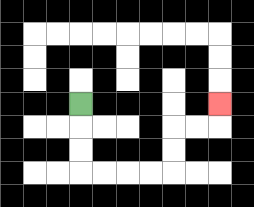{'start': '[3, 4]', 'end': '[9, 4]', 'path_directions': 'D,D,D,R,R,R,R,U,U,R,R,U', 'path_coordinates': '[[3, 4], [3, 5], [3, 6], [3, 7], [4, 7], [5, 7], [6, 7], [7, 7], [7, 6], [7, 5], [8, 5], [9, 5], [9, 4]]'}